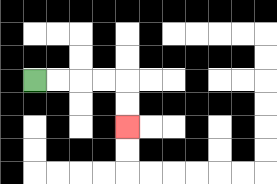{'start': '[1, 3]', 'end': '[5, 5]', 'path_directions': 'R,R,R,R,D,D', 'path_coordinates': '[[1, 3], [2, 3], [3, 3], [4, 3], [5, 3], [5, 4], [5, 5]]'}